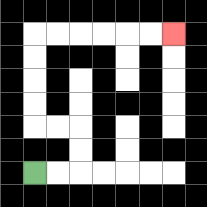{'start': '[1, 7]', 'end': '[7, 1]', 'path_directions': 'R,R,U,U,L,L,U,U,U,U,R,R,R,R,R,R', 'path_coordinates': '[[1, 7], [2, 7], [3, 7], [3, 6], [3, 5], [2, 5], [1, 5], [1, 4], [1, 3], [1, 2], [1, 1], [2, 1], [3, 1], [4, 1], [5, 1], [6, 1], [7, 1]]'}